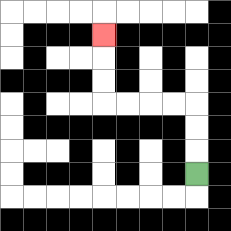{'start': '[8, 7]', 'end': '[4, 1]', 'path_directions': 'U,U,U,L,L,L,L,U,U,U', 'path_coordinates': '[[8, 7], [8, 6], [8, 5], [8, 4], [7, 4], [6, 4], [5, 4], [4, 4], [4, 3], [4, 2], [4, 1]]'}